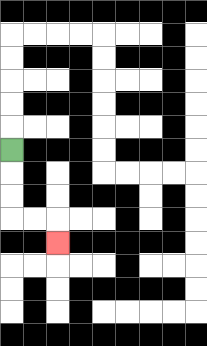{'start': '[0, 6]', 'end': '[2, 10]', 'path_directions': 'D,D,D,R,R,D', 'path_coordinates': '[[0, 6], [0, 7], [0, 8], [0, 9], [1, 9], [2, 9], [2, 10]]'}